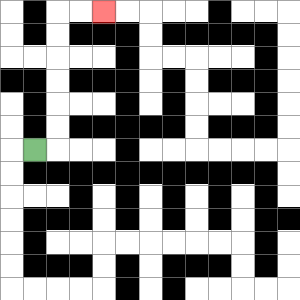{'start': '[1, 6]', 'end': '[4, 0]', 'path_directions': 'R,U,U,U,U,U,U,R,R', 'path_coordinates': '[[1, 6], [2, 6], [2, 5], [2, 4], [2, 3], [2, 2], [2, 1], [2, 0], [3, 0], [4, 0]]'}